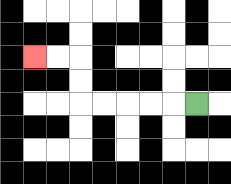{'start': '[8, 4]', 'end': '[1, 2]', 'path_directions': 'L,L,L,L,L,U,U,L,L', 'path_coordinates': '[[8, 4], [7, 4], [6, 4], [5, 4], [4, 4], [3, 4], [3, 3], [3, 2], [2, 2], [1, 2]]'}